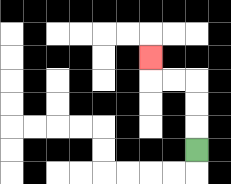{'start': '[8, 6]', 'end': '[6, 2]', 'path_directions': 'U,U,U,L,L,U', 'path_coordinates': '[[8, 6], [8, 5], [8, 4], [8, 3], [7, 3], [6, 3], [6, 2]]'}